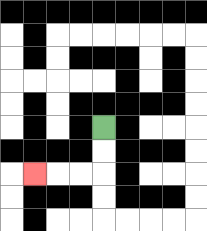{'start': '[4, 5]', 'end': '[1, 7]', 'path_directions': 'D,D,L,L,L', 'path_coordinates': '[[4, 5], [4, 6], [4, 7], [3, 7], [2, 7], [1, 7]]'}